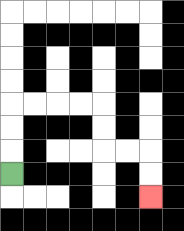{'start': '[0, 7]', 'end': '[6, 8]', 'path_directions': 'U,U,U,R,R,R,R,D,D,R,R,D,D', 'path_coordinates': '[[0, 7], [0, 6], [0, 5], [0, 4], [1, 4], [2, 4], [3, 4], [4, 4], [4, 5], [4, 6], [5, 6], [6, 6], [6, 7], [6, 8]]'}